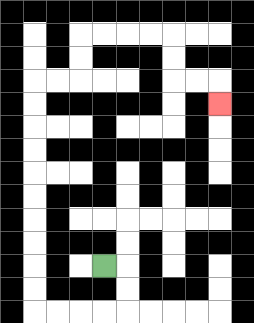{'start': '[4, 11]', 'end': '[9, 4]', 'path_directions': 'R,D,D,L,L,L,L,U,U,U,U,U,U,U,U,U,U,R,R,U,U,R,R,R,R,D,D,R,R,D', 'path_coordinates': '[[4, 11], [5, 11], [5, 12], [5, 13], [4, 13], [3, 13], [2, 13], [1, 13], [1, 12], [1, 11], [1, 10], [1, 9], [1, 8], [1, 7], [1, 6], [1, 5], [1, 4], [1, 3], [2, 3], [3, 3], [3, 2], [3, 1], [4, 1], [5, 1], [6, 1], [7, 1], [7, 2], [7, 3], [8, 3], [9, 3], [9, 4]]'}